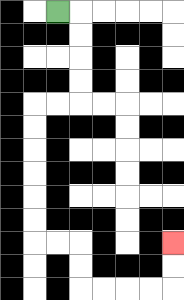{'start': '[2, 0]', 'end': '[7, 10]', 'path_directions': 'R,D,D,D,D,L,L,D,D,D,D,D,D,R,R,D,D,R,R,R,R,U,U', 'path_coordinates': '[[2, 0], [3, 0], [3, 1], [3, 2], [3, 3], [3, 4], [2, 4], [1, 4], [1, 5], [1, 6], [1, 7], [1, 8], [1, 9], [1, 10], [2, 10], [3, 10], [3, 11], [3, 12], [4, 12], [5, 12], [6, 12], [7, 12], [7, 11], [7, 10]]'}